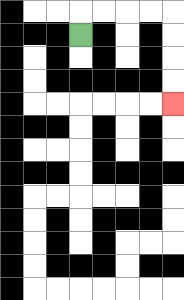{'start': '[3, 1]', 'end': '[7, 4]', 'path_directions': 'U,R,R,R,R,D,D,D,D', 'path_coordinates': '[[3, 1], [3, 0], [4, 0], [5, 0], [6, 0], [7, 0], [7, 1], [7, 2], [7, 3], [7, 4]]'}